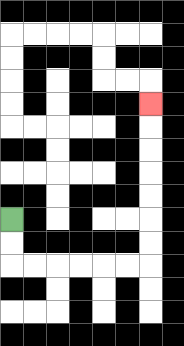{'start': '[0, 9]', 'end': '[6, 4]', 'path_directions': 'D,D,R,R,R,R,R,R,U,U,U,U,U,U,U', 'path_coordinates': '[[0, 9], [0, 10], [0, 11], [1, 11], [2, 11], [3, 11], [4, 11], [5, 11], [6, 11], [6, 10], [6, 9], [6, 8], [6, 7], [6, 6], [6, 5], [6, 4]]'}